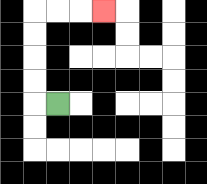{'start': '[2, 4]', 'end': '[4, 0]', 'path_directions': 'L,U,U,U,U,R,R,R', 'path_coordinates': '[[2, 4], [1, 4], [1, 3], [1, 2], [1, 1], [1, 0], [2, 0], [3, 0], [4, 0]]'}